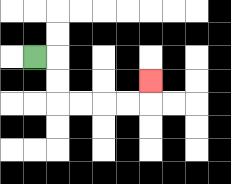{'start': '[1, 2]', 'end': '[6, 3]', 'path_directions': 'R,D,D,R,R,R,R,U', 'path_coordinates': '[[1, 2], [2, 2], [2, 3], [2, 4], [3, 4], [4, 4], [5, 4], [6, 4], [6, 3]]'}